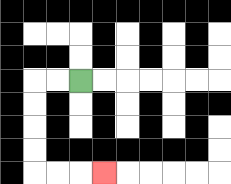{'start': '[3, 3]', 'end': '[4, 7]', 'path_directions': 'L,L,D,D,D,D,R,R,R', 'path_coordinates': '[[3, 3], [2, 3], [1, 3], [1, 4], [1, 5], [1, 6], [1, 7], [2, 7], [3, 7], [4, 7]]'}